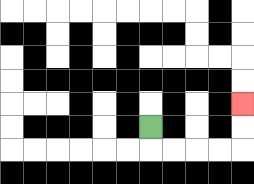{'start': '[6, 5]', 'end': '[10, 4]', 'path_directions': 'D,R,R,R,R,U,U', 'path_coordinates': '[[6, 5], [6, 6], [7, 6], [8, 6], [9, 6], [10, 6], [10, 5], [10, 4]]'}